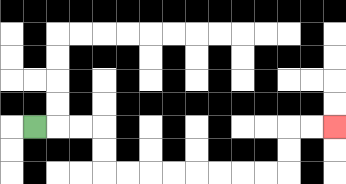{'start': '[1, 5]', 'end': '[14, 5]', 'path_directions': 'R,R,R,D,D,R,R,R,R,R,R,R,R,U,U,R,R', 'path_coordinates': '[[1, 5], [2, 5], [3, 5], [4, 5], [4, 6], [4, 7], [5, 7], [6, 7], [7, 7], [8, 7], [9, 7], [10, 7], [11, 7], [12, 7], [12, 6], [12, 5], [13, 5], [14, 5]]'}